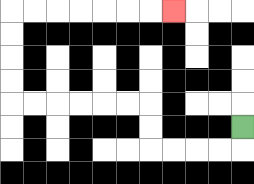{'start': '[10, 5]', 'end': '[7, 0]', 'path_directions': 'D,L,L,L,L,U,U,L,L,L,L,L,L,U,U,U,U,R,R,R,R,R,R,R', 'path_coordinates': '[[10, 5], [10, 6], [9, 6], [8, 6], [7, 6], [6, 6], [6, 5], [6, 4], [5, 4], [4, 4], [3, 4], [2, 4], [1, 4], [0, 4], [0, 3], [0, 2], [0, 1], [0, 0], [1, 0], [2, 0], [3, 0], [4, 0], [5, 0], [6, 0], [7, 0]]'}